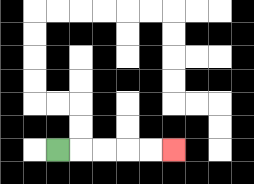{'start': '[2, 6]', 'end': '[7, 6]', 'path_directions': 'R,R,R,R,R', 'path_coordinates': '[[2, 6], [3, 6], [4, 6], [5, 6], [6, 6], [7, 6]]'}